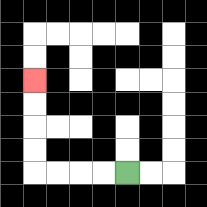{'start': '[5, 7]', 'end': '[1, 3]', 'path_directions': 'L,L,L,L,U,U,U,U', 'path_coordinates': '[[5, 7], [4, 7], [3, 7], [2, 7], [1, 7], [1, 6], [1, 5], [1, 4], [1, 3]]'}